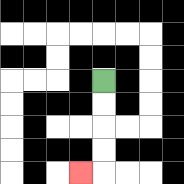{'start': '[4, 3]', 'end': '[3, 7]', 'path_directions': 'D,D,D,D,L', 'path_coordinates': '[[4, 3], [4, 4], [4, 5], [4, 6], [4, 7], [3, 7]]'}